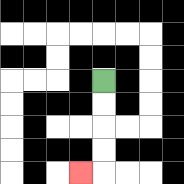{'start': '[4, 3]', 'end': '[3, 7]', 'path_directions': 'D,D,D,D,L', 'path_coordinates': '[[4, 3], [4, 4], [4, 5], [4, 6], [4, 7], [3, 7]]'}